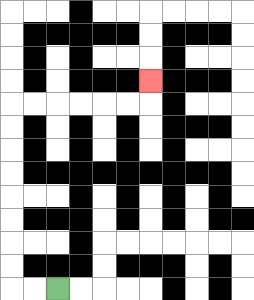{'start': '[2, 12]', 'end': '[6, 3]', 'path_directions': 'L,L,U,U,U,U,U,U,U,U,R,R,R,R,R,R,U', 'path_coordinates': '[[2, 12], [1, 12], [0, 12], [0, 11], [0, 10], [0, 9], [0, 8], [0, 7], [0, 6], [0, 5], [0, 4], [1, 4], [2, 4], [3, 4], [4, 4], [5, 4], [6, 4], [6, 3]]'}